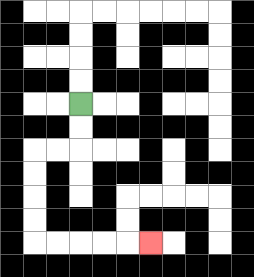{'start': '[3, 4]', 'end': '[6, 10]', 'path_directions': 'D,D,L,L,D,D,D,D,R,R,R,R,R', 'path_coordinates': '[[3, 4], [3, 5], [3, 6], [2, 6], [1, 6], [1, 7], [1, 8], [1, 9], [1, 10], [2, 10], [3, 10], [4, 10], [5, 10], [6, 10]]'}